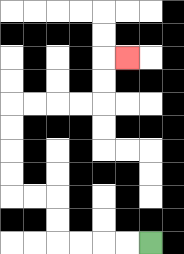{'start': '[6, 10]', 'end': '[5, 2]', 'path_directions': 'L,L,L,L,U,U,L,L,U,U,U,U,R,R,R,R,U,U,R', 'path_coordinates': '[[6, 10], [5, 10], [4, 10], [3, 10], [2, 10], [2, 9], [2, 8], [1, 8], [0, 8], [0, 7], [0, 6], [0, 5], [0, 4], [1, 4], [2, 4], [3, 4], [4, 4], [4, 3], [4, 2], [5, 2]]'}